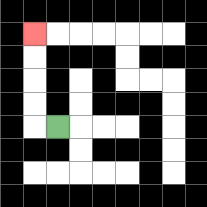{'start': '[2, 5]', 'end': '[1, 1]', 'path_directions': 'L,U,U,U,U', 'path_coordinates': '[[2, 5], [1, 5], [1, 4], [1, 3], [1, 2], [1, 1]]'}